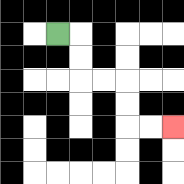{'start': '[2, 1]', 'end': '[7, 5]', 'path_directions': 'R,D,D,R,R,D,D,R,R', 'path_coordinates': '[[2, 1], [3, 1], [3, 2], [3, 3], [4, 3], [5, 3], [5, 4], [5, 5], [6, 5], [7, 5]]'}